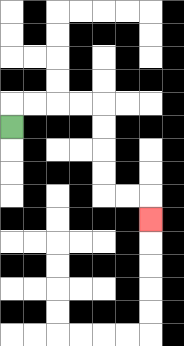{'start': '[0, 5]', 'end': '[6, 9]', 'path_directions': 'U,R,R,R,R,D,D,D,D,R,R,D', 'path_coordinates': '[[0, 5], [0, 4], [1, 4], [2, 4], [3, 4], [4, 4], [4, 5], [4, 6], [4, 7], [4, 8], [5, 8], [6, 8], [6, 9]]'}